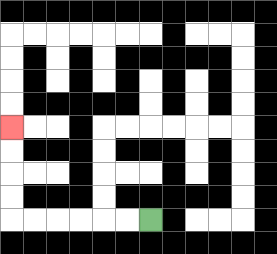{'start': '[6, 9]', 'end': '[0, 5]', 'path_directions': 'L,L,L,L,L,L,U,U,U,U', 'path_coordinates': '[[6, 9], [5, 9], [4, 9], [3, 9], [2, 9], [1, 9], [0, 9], [0, 8], [0, 7], [0, 6], [0, 5]]'}